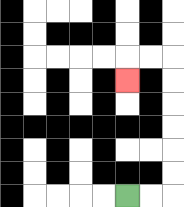{'start': '[5, 8]', 'end': '[5, 3]', 'path_directions': 'R,R,U,U,U,U,U,U,L,L,D', 'path_coordinates': '[[5, 8], [6, 8], [7, 8], [7, 7], [7, 6], [7, 5], [7, 4], [7, 3], [7, 2], [6, 2], [5, 2], [5, 3]]'}